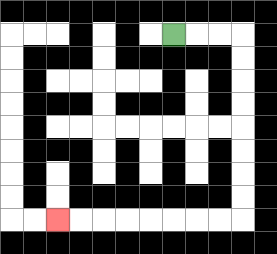{'start': '[7, 1]', 'end': '[2, 9]', 'path_directions': 'R,R,R,D,D,D,D,D,D,D,D,L,L,L,L,L,L,L,L', 'path_coordinates': '[[7, 1], [8, 1], [9, 1], [10, 1], [10, 2], [10, 3], [10, 4], [10, 5], [10, 6], [10, 7], [10, 8], [10, 9], [9, 9], [8, 9], [7, 9], [6, 9], [5, 9], [4, 9], [3, 9], [2, 9]]'}